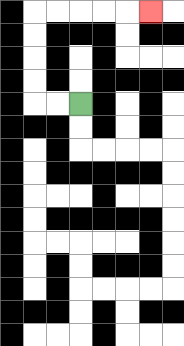{'start': '[3, 4]', 'end': '[6, 0]', 'path_directions': 'L,L,U,U,U,U,R,R,R,R,R', 'path_coordinates': '[[3, 4], [2, 4], [1, 4], [1, 3], [1, 2], [1, 1], [1, 0], [2, 0], [3, 0], [4, 0], [5, 0], [6, 0]]'}